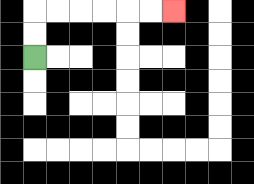{'start': '[1, 2]', 'end': '[7, 0]', 'path_directions': 'U,U,R,R,R,R,R,R', 'path_coordinates': '[[1, 2], [1, 1], [1, 0], [2, 0], [3, 0], [4, 0], [5, 0], [6, 0], [7, 0]]'}